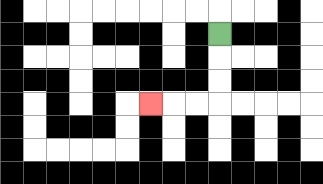{'start': '[9, 1]', 'end': '[6, 4]', 'path_directions': 'D,D,D,L,L,L', 'path_coordinates': '[[9, 1], [9, 2], [9, 3], [9, 4], [8, 4], [7, 4], [6, 4]]'}